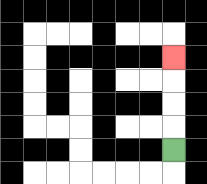{'start': '[7, 6]', 'end': '[7, 2]', 'path_directions': 'U,U,U,U', 'path_coordinates': '[[7, 6], [7, 5], [7, 4], [7, 3], [7, 2]]'}